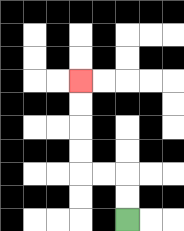{'start': '[5, 9]', 'end': '[3, 3]', 'path_directions': 'U,U,L,L,U,U,U,U', 'path_coordinates': '[[5, 9], [5, 8], [5, 7], [4, 7], [3, 7], [3, 6], [3, 5], [3, 4], [3, 3]]'}